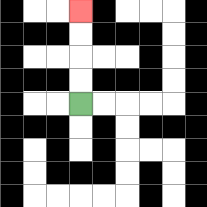{'start': '[3, 4]', 'end': '[3, 0]', 'path_directions': 'U,U,U,U', 'path_coordinates': '[[3, 4], [3, 3], [3, 2], [3, 1], [3, 0]]'}